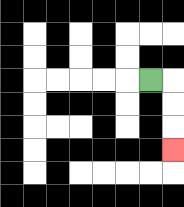{'start': '[6, 3]', 'end': '[7, 6]', 'path_directions': 'R,D,D,D', 'path_coordinates': '[[6, 3], [7, 3], [7, 4], [7, 5], [7, 6]]'}